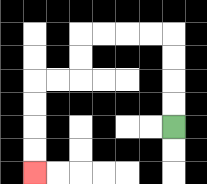{'start': '[7, 5]', 'end': '[1, 7]', 'path_directions': 'U,U,U,U,L,L,L,L,D,D,L,L,D,D,D,D', 'path_coordinates': '[[7, 5], [7, 4], [7, 3], [7, 2], [7, 1], [6, 1], [5, 1], [4, 1], [3, 1], [3, 2], [3, 3], [2, 3], [1, 3], [1, 4], [1, 5], [1, 6], [1, 7]]'}